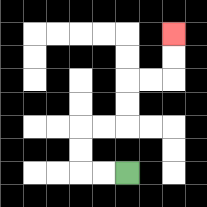{'start': '[5, 7]', 'end': '[7, 1]', 'path_directions': 'L,L,U,U,R,R,U,U,R,R,U,U', 'path_coordinates': '[[5, 7], [4, 7], [3, 7], [3, 6], [3, 5], [4, 5], [5, 5], [5, 4], [5, 3], [6, 3], [7, 3], [7, 2], [7, 1]]'}